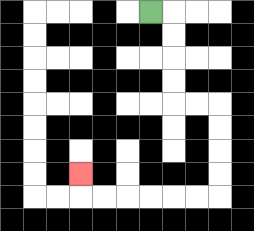{'start': '[6, 0]', 'end': '[3, 7]', 'path_directions': 'R,D,D,D,D,R,R,D,D,D,D,L,L,L,L,L,L,U', 'path_coordinates': '[[6, 0], [7, 0], [7, 1], [7, 2], [7, 3], [7, 4], [8, 4], [9, 4], [9, 5], [9, 6], [9, 7], [9, 8], [8, 8], [7, 8], [6, 8], [5, 8], [4, 8], [3, 8], [3, 7]]'}